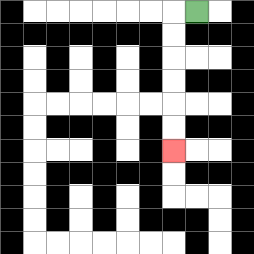{'start': '[8, 0]', 'end': '[7, 6]', 'path_directions': 'L,D,D,D,D,D,D', 'path_coordinates': '[[8, 0], [7, 0], [7, 1], [7, 2], [7, 3], [7, 4], [7, 5], [7, 6]]'}